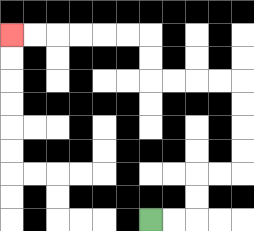{'start': '[6, 9]', 'end': '[0, 1]', 'path_directions': 'R,R,U,U,R,R,U,U,U,U,L,L,L,L,U,U,L,L,L,L,L,L', 'path_coordinates': '[[6, 9], [7, 9], [8, 9], [8, 8], [8, 7], [9, 7], [10, 7], [10, 6], [10, 5], [10, 4], [10, 3], [9, 3], [8, 3], [7, 3], [6, 3], [6, 2], [6, 1], [5, 1], [4, 1], [3, 1], [2, 1], [1, 1], [0, 1]]'}